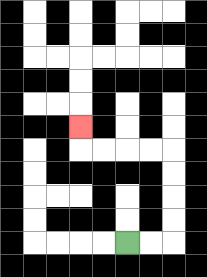{'start': '[5, 10]', 'end': '[3, 5]', 'path_directions': 'R,R,U,U,U,U,L,L,L,L,U', 'path_coordinates': '[[5, 10], [6, 10], [7, 10], [7, 9], [7, 8], [7, 7], [7, 6], [6, 6], [5, 6], [4, 6], [3, 6], [3, 5]]'}